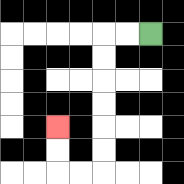{'start': '[6, 1]', 'end': '[2, 5]', 'path_directions': 'L,L,D,D,D,D,D,D,L,L,U,U', 'path_coordinates': '[[6, 1], [5, 1], [4, 1], [4, 2], [4, 3], [4, 4], [4, 5], [4, 6], [4, 7], [3, 7], [2, 7], [2, 6], [2, 5]]'}